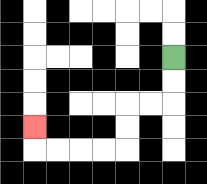{'start': '[7, 2]', 'end': '[1, 5]', 'path_directions': 'D,D,L,L,D,D,L,L,L,L,U', 'path_coordinates': '[[7, 2], [7, 3], [7, 4], [6, 4], [5, 4], [5, 5], [5, 6], [4, 6], [3, 6], [2, 6], [1, 6], [1, 5]]'}